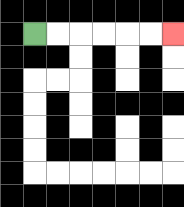{'start': '[1, 1]', 'end': '[7, 1]', 'path_directions': 'R,R,R,R,R,R', 'path_coordinates': '[[1, 1], [2, 1], [3, 1], [4, 1], [5, 1], [6, 1], [7, 1]]'}